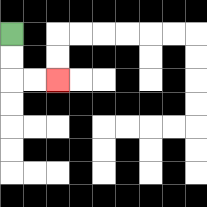{'start': '[0, 1]', 'end': '[2, 3]', 'path_directions': 'D,D,R,R', 'path_coordinates': '[[0, 1], [0, 2], [0, 3], [1, 3], [2, 3]]'}